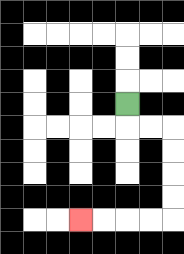{'start': '[5, 4]', 'end': '[3, 9]', 'path_directions': 'D,R,R,D,D,D,D,L,L,L,L', 'path_coordinates': '[[5, 4], [5, 5], [6, 5], [7, 5], [7, 6], [7, 7], [7, 8], [7, 9], [6, 9], [5, 9], [4, 9], [3, 9]]'}